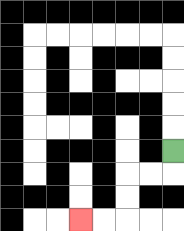{'start': '[7, 6]', 'end': '[3, 9]', 'path_directions': 'D,L,L,D,D,L,L', 'path_coordinates': '[[7, 6], [7, 7], [6, 7], [5, 7], [5, 8], [5, 9], [4, 9], [3, 9]]'}